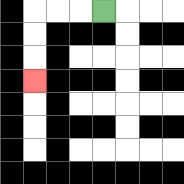{'start': '[4, 0]', 'end': '[1, 3]', 'path_directions': 'L,L,L,D,D,D', 'path_coordinates': '[[4, 0], [3, 0], [2, 0], [1, 0], [1, 1], [1, 2], [1, 3]]'}